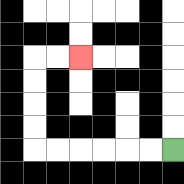{'start': '[7, 6]', 'end': '[3, 2]', 'path_directions': 'L,L,L,L,L,L,U,U,U,U,R,R', 'path_coordinates': '[[7, 6], [6, 6], [5, 6], [4, 6], [3, 6], [2, 6], [1, 6], [1, 5], [1, 4], [1, 3], [1, 2], [2, 2], [3, 2]]'}